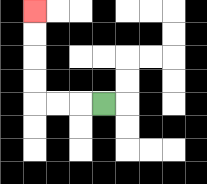{'start': '[4, 4]', 'end': '[1, 0]', 'path_directions': 'L,L,L,U,U,U,U', 'path_coordinates': '[[4, 4], [3, 4], [2, 4], [1, 4], [1, 3], [1, 2], [1, 1], [1, 0]]'}